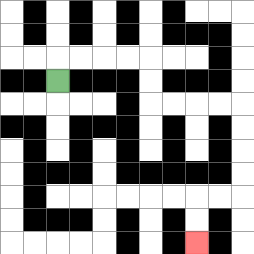{'start': '[2, 3]', 'end': '[8, 10]', 'path_directions': 'U,R,R,R,R,D,D,R,R,R,R,D,D,D,D,L,L,D,D', 'path_coordinates': '[[2, 3], [2, 2], [3, 2], [4, 2], [5, 2], [6, 2], [6, 3], [6, 4], [7, 4], [8, 4], [9, 4], [10, 4], [10, 5], [10, 6], [10, 7], [10, 8], [9, 8], [8, 8], [8, 9], [8, 10]]'}